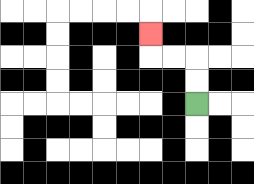{'start': '[8, 4]', 'end': '[6, 1]', 'path_directions': 'U,U,L,L,U', 'path_coordinates': '[[8, 4], [8, 3], [8, 2], [7, 2], [6, 2], [6, 1]]'}